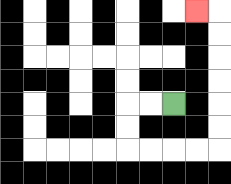{'start': '[7, 4]', 'end': '[8, 0]', 'path_directions': 'L,L,D,D,R,R,R,R,U,U,U,U,U,U,L', 'path_coordinates': '[[7, 4], [6, 4], [5, 4], [5, 5], [5, 6], [6, 6], [7, 6], [8, 6], [9, 6], [9, 5], [9, 4], [9, 3], [9, 2], [9, 1], [9, 0], [8, 0]]'}